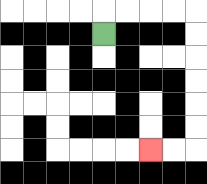{'start': '[4, 1]', 'end': '[6, 6]', 'path_directions': 'U,R,R,R,R,D,D,D,D,D,D,L,L', 'path_coordinates': '[[4, 1], [4, 0], [5, 0], [6, 0], [7, 0], [8, 0], [8, 1], [8, 2], [8, 3], [8, 4], [8, 5], [8, 6], [7, 6], [6, 6]]'}